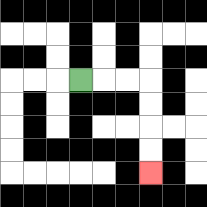{'start': '[3, 3]', 'end': '[6, 7]', 'path_directions': 'R,R,R,D,D,D,D', 'path_coordinates': '[[3, 3], [4, 3], [5, 3], [6, 3], [6, 4], [6, 5], [6, 6], [6, 7]]'}